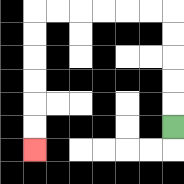{'start': '[7, 5]', 'end': '[1, 6]', 'path_directions': 'U,U,U,U,U,L,L,L,L,L,L,D,D,D,D,D,D', 'path_coordinates': '[[7, 5], [7, 4], [7, 3], [7, 2], [7, 1], [7, 0], [6, 0], [5, 0], [4, 0], [3, 0], [2, 0], [1, 0], [1, 1], [1, 2], [1, 3], [1, 4], [1, 5], [1, 6]]'}